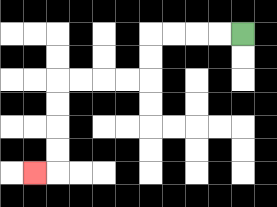{'start': '[10, 1]', 'end': '[1, 7]', 'path_directions': 'L,L,L,L,D,D,L,L,L,L,D,D,D,D,L', 'path_coordinates': '[[10, 1], [9, 1], [8, 1], [7, 1], [6, 1], [6, 2], [6, 3], [5, 3], [4, 3], [3, 3], [2, 3], [2, 4], [2, 5], [2, 6], [2, 7], [1, 7]]'}